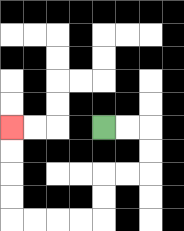{'start': '[4, 5]', 'end': '[0, 5]', 'path_directions': 'R,R,D,D,L,L,D,D,L,L,L,L,U,U,U,U', 'path_coordinates': '[[4, 5], [5, 5], [6, 5], [6, 6], [6, 7], [5, 7], [4, 7], [4, 8], [4, 9], [3, 9], [2, 9], [1, 9], [0, 9], [0, 8], [0, 7], [0, 6], [0, 5]]'}